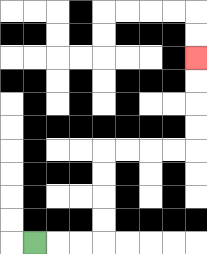{'start': '[1, 10]', 'end': '[8, 2]', 'path_directions': 'R,R,R,U,U,U,U,R,R,R,R,U,U,U,U', 'path_coordinates': '[[1, 10], [2, 10], [3, 10], [4, 10], [4, 9], [4, 8], [4, 7], [4, 6], [5, 6], [6, 6], [7, 6], [8, 6], [8, 5], [8, 4], [8, 3], [8, 2]]'}